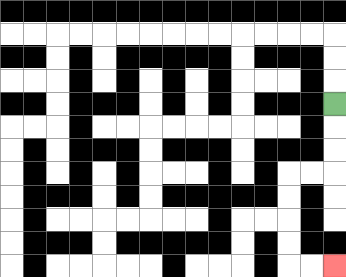{'start': '[14, 4]', 'end': '[14, 11]', 'path_directions': 'D,D,D,L,L,D,D,D,D,R,R', 'path_coordinates': '[[14, 4], [14, 5], [14, 6], [14, 7], [13, 7], [12, 7], [12, 8], [12, 9], [12, 10], [12, 11], [13, 11], [14, 11]]'}